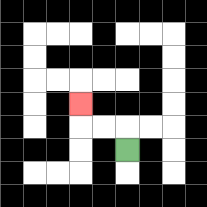{'start': '[5, 6]', 'end': '[3, 4]', 'path_directions': 'U,L,L,U', 'path_coordinates': '[[5, 6], [5, 5], [4, 5], [3, 5], [3, 4]]'}